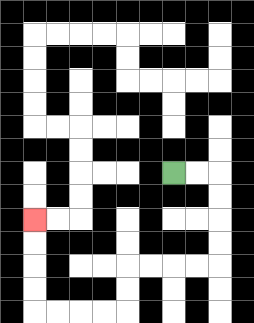{'start': '[7, 7]', 'end': '[1, 9]', 'path_directions': 'R,R,D,D,D,D,L,L,L,L,D,D,L,L,L,L,U,U,U,U', 'path_coordinates': '[[7, 7], [8, 7], [9, 7], [9, 8], [9, 9], [9, 10], [9, 11], [8, 11], [7, 11], [6, 11], [5, 11], [5, 12], [5, 13], [4, 13], [3, 13], [2, 13], [1, 13], [1, 12], [1, 11], [1, 10], [1, 9]]'}